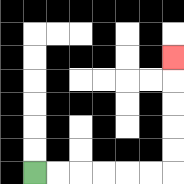{'start': '[1, 7]', 'end': '[7, 2]', 'path_directions': 'R,R,R,R,R,R,U,U,U,U,U', 'path_coordinates': '[[1, 7], [2, 7], [3, 7], [4, 7], [5, 7], [6, 7], [7, 7], [7, 6], [7, 5], [7, 4], [7, 3], [7, 2]]'}